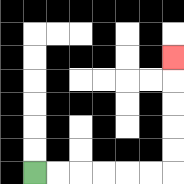{'start': '[1, 7]', 'end': '[7, 2]', 'path_directions': 'R,R,R,R,R,R,U,U,U,U,U', 'path_coordinates': '[[1, 7], [2, 7], [3, 7], [4, 7], [5, 7], [6, 7], [7, 7], [7, 6], [7, 5], [7, 4], [7, 3], [7, 2]]'}